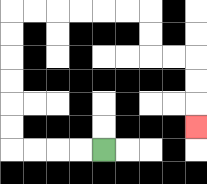{'start': '[4, 6]', 'end': '[8, 5]', 'path_directions': 'L,L,L,L,U,U,U,U,U,U,R,R,R,R,R,R,D,D,R,R,D,D,D', 'path_coordinates': '[[4, 6], [3, 6], [2, 6], [1, 6], [0, 6], [0, 5], [0, 4], [0, 3], [0, 2], [0, 1], [0, 0], [1, 0], [2, 0], [3, 0], [4, 0], [5, 0], [6, 0], [6, 1], [6, 2], [7, 2], [8, 2], [8, 3], [8, 4], [8, 5]]'}